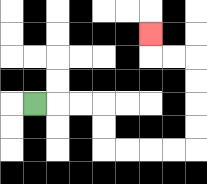{'start': '[1, 4]', 'end': '[6, 1]', 'path_directions': 'R,R,R,D,D,R,R,R,R,U,U,U,U,L,L,U', 'path_coordinates': '[[1, 4], [2, 4], [3, 4], [4, 4], [4, 5], [4, 6], [5, 6], [6, 6], [7, 6], [8, 6], [8, 5], [8, 4], [8, 3], [8, 2], [7, 2], [6, 2], [6, 1]]'}